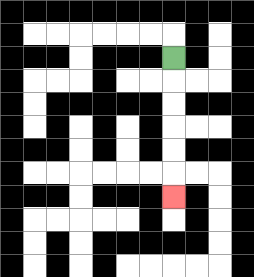{'start': '[7, 2]', 'end': '[7, 8]', 'path_directions': 'D,D,D,D,D,D', 'path_coordinates': '[[7, 2], [7, 3], [7, 4], [7, 5], [7, 6], [7, 7], [7, 8]]'}